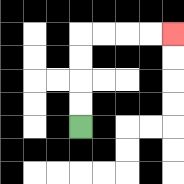{'start': '[3, 5]', 'end': '[7, 1]', 'path_directions': 'U,U,U,U,R,R,R,R', 'path_coordinates': '[[3, 5], [3, 4], [3, 3], [3, 2], [3, 1], [4, 1], [5, 1], [6, 1], [7, 1]]'}